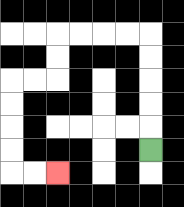{'start': '[6, 6]', 'end': '[2, 7]', 'path_directions': 'U,U,U,U,U,L,L,L,L,D,D,L,L,D,D,D,D,R,R', 'path_coordinates': '[[6, 6], [6, 5], [6, 4], [6, 3], [6, 2], [6, 1], [5, 1], [4, 1], [3, 1], [2, 1], [2, 2], [2, 3], [1, 3], [0, 3], [0, 4], [0, 5], [0, 6], [0, 7], [1, 7], [2, 7]]'}